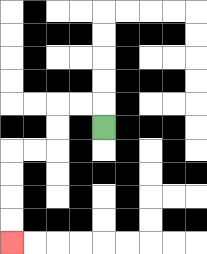{'start': '[4, 5]', 'end': '[0, 10]', 'path_directions': 'U,L,L,D,D,L,L,D,D,D,D', 'path_coordinates': '[[4, 5], [4, 4], [3, 4], [2, 4], [2, 5], [2, 6], [1, 6], [0, 6], [0, 7], [0, 8], [0, 9], [0, 10]]'}